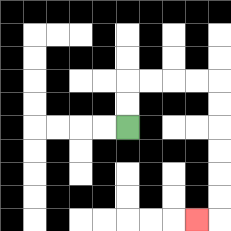{'start': '[5, 5]', 'end': '[8, 9]', 'path_directions': 'U,U,R,R,R,R,D,D,D,D,D,D,L', 'path_coordinates': '[[5, 5], [5, 4], [5, 3], [6, 3], [7, 3], [8, 3], [9, 3], [9, 4], [9, 5], [9, 6], [9, 7], [9, 8], [9, 9], [8, 9]]'}